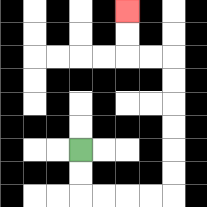{'start': '[3, 6]', 'end': '[5, 0]', 'path_directions': 'D,D,R,R,R,R,U,U,U,U,U,U,L,L,U,U', 'path_coordinates': '[[3, 6], [3, 7], [3, 8], [4, 8], [5, 8], [6, 8], [7, 8], [7, 7], [7, 6], [7, 5], [7, 4], [7, 3], [7, 2], [6, 2], [5, 2], [5, 1], [5, 0]]'}